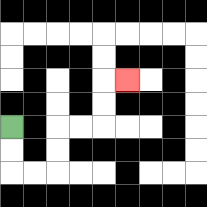{'start': '[0, 5]', 'end': '[5, 3]', 'path_directions': 'D,D,R,R,U,U,R,R,U,U,R', 'path_coordinates': '[[0, 5], [0, 6], [0, 7], [1, 7], [2, 7], [2, 6], [2, 5], [3, 5], [4, 5], [4, 4], [4, 3], [5, 3]]'}